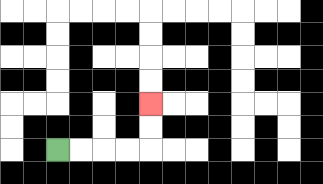{'start': '[2, 6]', 'end': '[6, 4]', 'path_directions': 'R,R,R,R,U,U', 'path_coordinates': '[[2, 6], [3, 6], [4, 6], [5, 6], [6, 6], [6, 5], [6, 4]]'}